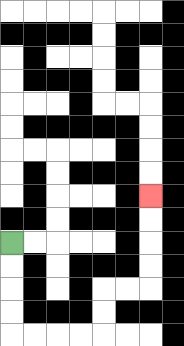{'start': '[0, 10]', 'end': '[6, 8]', 'path_directions': 'D,D,D,D,R,R,R,R,U,U,R,R,U,U,U,U', 'path_coordinates': '[[0, 10], [0, 11], [0, 12], [0, 13], [0, 14], [1, 14], [2, 14], [3, 14], [4, 14], [4, 13], [4, 12], [5, 12], [6, 12], [6, 11], [6, 10], [6, 9], [6, 8]]'}